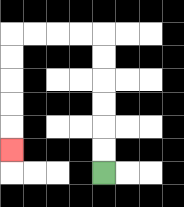{'start': '[4, 7]', 'end': '[0, 6]', 'path_directions': 'U,U,U,U,U,U,L,L,L,L,D,D,D,D,D', 'path_coordinates': '[[4, 7], [4, 6], [4, 5], [4, 4], [4, 3], [4, 2], [4, 1], [3, 1], [2, 1], [1, 1], [0, 1], [0, 2], [0, 3], [0, 4], [0, 5], [0, 6]]'}